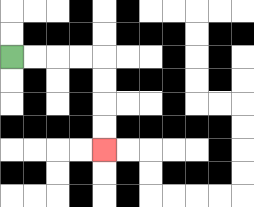{'start': '[0, 2]', 'end': '[4, 6]', 'path_directions': 'R,R,R,R,D,D,D,D', 'path_coordinates': '[[0, 2], [1, 2], [2, 2], [3, 2], [4, 2], [4, 3], [4, 4], [4, 5], [4, 6]]'}